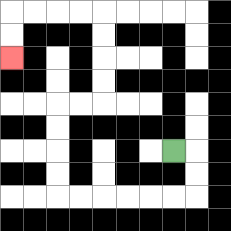{'start': '[7, 6]', 'end': '[0, 2]', 'path_directions': 'R,D,D,L,L,L,L,L,L,U,U,U,U,R,R,U,U,U,U,L,L,L,L,D,D', 'path_coordinates': '[[7, 6], [8, 6], [8, 7], [8, 8], [7, 8], [6, 8], [5, 8], [4, 8], [3, 8], [2, 8], [2, 7], [2, 6], [2, 5], [2, 4], [3, 4], [4, 4], [4, 3], [4, 2], [4, 1], [4, 0], [3, 0], [2, 0], [1, 0], [0, 0], [0, 1], [0, 2]]'}